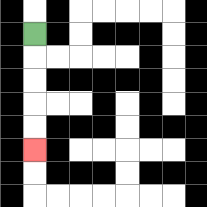{'start': '[1, 1]', 'end': '[1, 6]', 'path_directions': 'D,D,D,D,D', 'path_coordinates': '[[1, 1], [1, 2], [1, 3], [1, 4], [1, 5], [1, 6]]'}